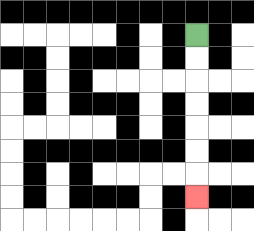{'start': '[8, 1]', 'end': '[8, 8]', 'path_directions': 'D,D,D,D,D,D,D', 'path_coordinates': '[[8, 1], [8, 2], [8, 3], [8, 4], [8, 5], [8, 6], [8, 7], [8, 8]]'}